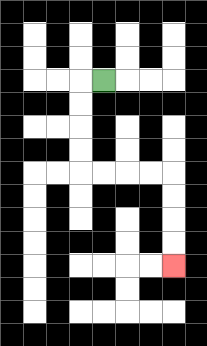{'start': '[4, 3]', 'end': '[7, 11]', 'path_directions': 'L,D,D,D,D,R,R,R,R,D,D,D,D', 'path_coordinates': '[[4, 3], [3, 3], [3, 4], [3, 5], [3, 6], [3, 7], [4, 7], [5, 7], [6, 7], [7, 7], [7, 8], [7, 9], [7, 10], [7, 11]]'}